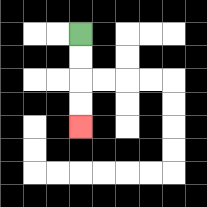{'start': '[3, 1]', 'end': '[3, 5]', 'path_directions': 'D,D,D,D', 'path_coordinates': '[[3, 1], [3, 2], [3, 3], [3, 4], [3, 5]]'}